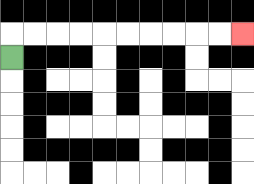{'start': '[0, 2]', 'end': '[10, 1]', 'path_directions': 'U,R,R,R,R,R,R,R,R,R,R', 'path_coordinates': '[[0, 2], [0, 1], [1, 1], [2, 1], [3, 1], [4, 1], [5, 1], [6, 1], [7, 1], [8, 1], [9, 1], [10, 1]]'}